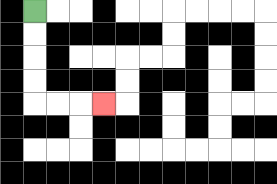{'start': '[1, 0]', 'end': '[4, 4]', 'path_directions': 'D,D,D,D,R,R,R', 'path_coordinates': '[[1, 0], [1, 1], [1, 2], [1, 3], [1, 4], [2, 4], [3, 4], [4, 4]]'}